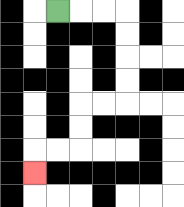{'start': '[2, 0]', 'end': '[1, 7]', 'path_directions': 'R,R,R,D,D,D,D,L,L,D,D,L,L,D', 'path_coordinates': '[[2, 0], [3, 0], [4, 0], [5, 0], [5, 1], [5, 2], [5, 3], [5, 4], [4, 4], [3, 4], [3, 5], [3, 6], [2, 6], [1, 6], [1, 7]]'}